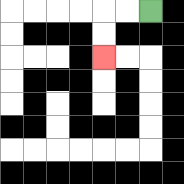{'start': '[6, 0]', 'end': '[4, 2]', 'path_directions': 'L,L,D,D', 'path_coordinates': '[[6, 0], [5, 0], [4, 0], [4, 1], [4, 2]]'}